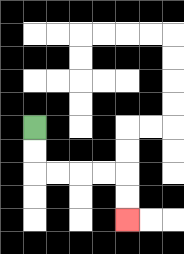{'start': '[1, 5]', 'end': '[5, 9]', 'path_directions': 'D,D,R,R,R,R,D,D', 'path_coordinates': '[[1, 5], [1, 6], [1, 7], [2, 7], [3, 7], [4, 7], [5, 7], [5, 8], [5, 9]]'}